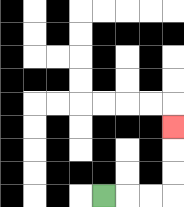{'start': '[4, 8]', 'end': '[7, 5]', 'path_directions': 'R,R,R,U,U,U', 'path_coordinates': '[[4, 8], [5, 8], [6, 8], [7, 8], [7, 7], [7, 6], [7, 5]]'}